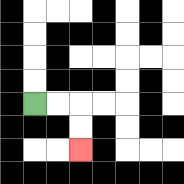{'start': '[1, 4]', 'end': '[3, 6]', 'path_directions': 'R,R,D,D', 'path_coordinates': '[[1, 4], [2, 4], [3, 4], [3, 5], [3, 6]]'}